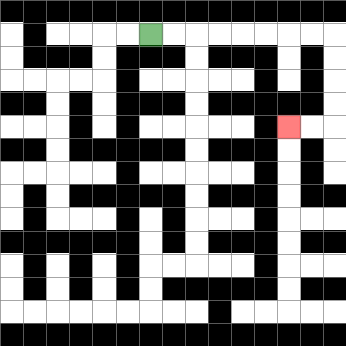{'start': '[6, 1]', 'end': '[12, 5]', 'path_directions': 'R,R,R,R,R,R,R,R,D,D,D,D,L,L', 'path_coordinates': '[[6, 1], [7, 1], [8, 1], [9, 1], [10, 1], [11, 1], [12, 1], [13, 1], [14, 1], [14, 2], [14, 3], [14, 4], [14, 5], [13, 5], [12, 5]]'}